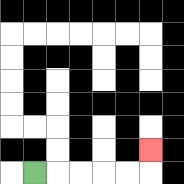{'start': '[1, 7]', 'end': '[6, 6]', 'path_directions': 'R,R,R,R,R,U', 'path_coordinates': '[[1, 7], [2, 7], [3, 7], [4, 7], [5, 7], [6, 7], [6, 6]]'}